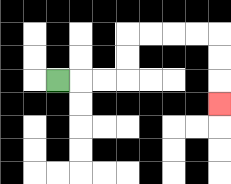{'start': '[2, 3]', 'end': '[9, 4]', 'path_directions': 'R,R,R,U,U,R,R,R,R,D,D,D', 'path_coordinates': '[[2, 3], [3, 3], [4, 3], [5, 3], [5, 2], [5, 1], [6, 1], [7, 1], [8, 1], [9, 1], [9, 2], [9, 3], [9, 4]]'}